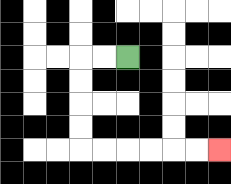{'start': '[5, 2]', 'end': '[9, 6]', 'path_directions': 'L,L,D,D,D,D,R,R,R,R,R,R', 'path_coordinates': '[[5, 2], [4, 2], [3, 2], [3, 3], [3, 4], [3, 5], [3, 6], [4, 6], [5, 6], [6, 6], [7, 6], [8, 6], [9, 6]]'}